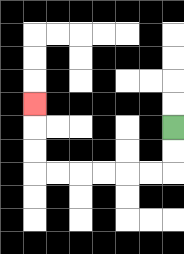{'start': '[7, 5]', 'end': '[1, 4]', 'path_directions': 'D,D,L,L,L,L,L,L,U,U,U', 'path_coordinates': '[[7, 5], [7, 6], [7, 7], [6, 7], [5, 7], [4, 7], [3, 7], [2, 7], [1, 7], [1, 6], [1, 5], [1, 4]]'}